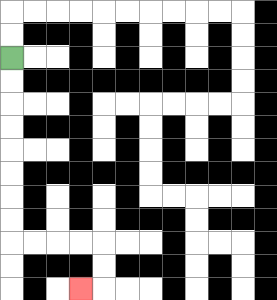{'start': '[0, 2]', 'end': '[3, 12]', 'path_directions': 'D,D,D,D,D,D,D,D,R,R,R,R,D,D,L', 'path_coordinates': '[[0, 2], [0, 3], [0, 4], [0, 5], [0, 6], [0, 7], [0, 8], [0, 9], [0, 10], [1, 10], [2, 10], [3, 10], [4, 10], [4, 11], [4, 12], [3, 12]]'}